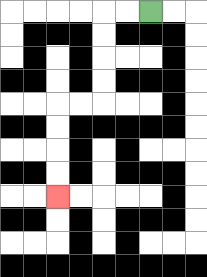{'start': '[6, 0]', 'end': '[2, 8]', 'path_directions': 'L,L,D,D,D,D,L,L,D,D,D,D', 'path_coordinates': '[[6, 0], [5, 0], [4, 0], [4, 1], [4, 2], [4, 3], [4, 4], [3, 4], [2, 4], [2, 5], [2, 6], [2, 7], [2, 8]]'}